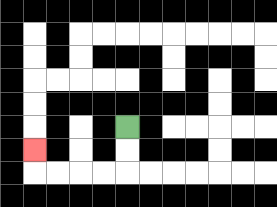{'start': '[5, 5]', 'end': '[1, 6]', 'path_directions': 'D,D,L,L,L,L,U', 'path_coordinates': '[[5, 5], [5, 6], [5, 7], [4, 7], [3, 7], [2, 7], [1, 7], [1, 6]]'}